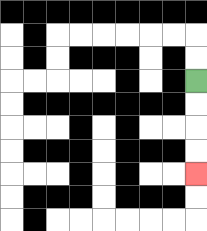{'start': '[8, 3]', 'end': '[8, 7]', 'path_directions': 'D,D,D,D', 'path_coordinates': '[[8, 3], [8, 4], [8, 5], [8, 6], [8, 7]]'}